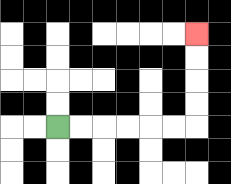{'start': '[2, 5]', 'end': '[8, 1]', 'path_directions': 'R,R,R,R,R,R,U,U,U,U', 'path_coordinates': '[[2, 5], [3, 5], [4, 5], [5, 5], [6, 5], [7, 5], [8, 5], [8, 4], [8, 3], [8, 2], [8, 1]]'}